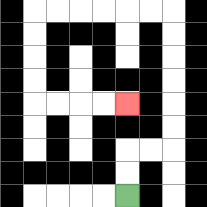{'start': '[5, 8]', 'end': '[5, 4]', 'path_directions': 'U,U,R,R,U,U,U,U,U,U,L,L,L,L,L,L,D,D,D,D,R,R,R,R', 'path_coordinates': '[[5, 8], [5, 7], [5, 6], [6, 6], [7, 6], [7, 5], [7, 4], [7, 3], [7, 2], [7, 1], [7, 0], [6, 0], [5, 0], [4, 0], [3, 0], [2, 0], [1, 0], [1, 1], [1, 2], [1, 3], [1, 4], [2, 4], [3, 4], [4, 4], [5, 4]]'}